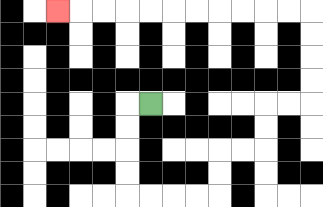{'start': '[6, 4]', 'end': '[2, 0]', 'path_directions': 'L,D,D,D,D,R,R,R,R,U,U,R,R,U,U,R,R,U,U,U,U,L,L,L,L,L,L,L,L,L,L,L', 'path_coordinates': '[[6, 4], [5, 4], [5, 5], [5, 6], [5, 7], [5, 8], [6, 8], [7, 8], [8, 8], [9, 8], [9, 7], [9, 6], [10, 6], [11, 6], [11, 5], [11, 4], [12, 4], [13, 4], [13, 3], [13, 2], [13, 1], [13, 0], [12, 0], [11, 0], [10, 0], [9, 0], [8, 0], [7, 0], [6, 0], [5, 0], [4, 0], [3, 0], [2, 0]]'}